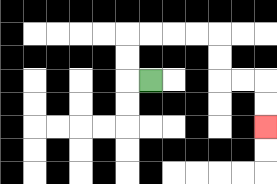{'start': '[6, 3]', 'end': '[11, 5]', 'path_directions': 'L,U,U,R,R,R,R,D,D,R,R,D,D', 'path_coordinates': '[[6, 3], [5, 3], [5, 2], [5, 1], [6, 1], [7, 1], [8, 1], [9, 1], [9, 2], [9, 3], [10, 3], [11, 3], [11, 4], [11, 5]]'}